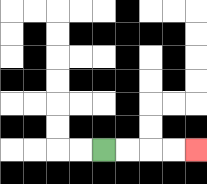{'start': '[4, 6]', 'end': '[8, 6]', 'path_directions': 'R,R,R,R', 'path_coordinates': '[[4, 6], [5, 6], [6, 6], [7, 6], [8, 6]]'}